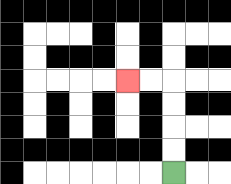{'start': '[7, 7]', 'end': '[5, 3]', 'path_directions': 'U,U,U,U,L,L', 'path_coordinates': '[[7, 7], [7, 6], [7, 5], [7, 4], [7, 3], [6, 3], [5, 3]]'}